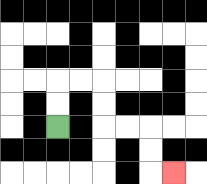{'start': '[2, 5]', 'end': '[7, 7]', 'path_directions': 'U,U,R,R,D,D,R,R,D,D,R', 'path_coordinates': '[[2, 5], [2, 4], [2, 3], [3, 3], [4, 3], [4, 4], [4, 5], [5, 5], [6, 5], [6, 6], [6, 7], [7, 7]]'}